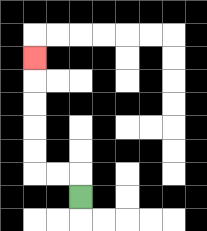{'start': '[3, 8]', 'end': '[1, 2]', 'path_directions': 'U,L,L,U,U,U,U,U', 'path_coordinates': '[[3, 8], [3, 7], [2, 7], [1, 7], [1, 6], [1, 5], [1, 4], [1, 3], [1, 2]]'}